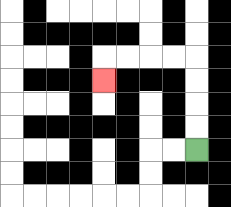{'start': '[8, 6]', 'end': '[4, 3]', 'path_directions': 'U,U,U,U,L,L,L,L,D', 'path_coordinates': '[[8, 6], [8, 5], [8, 4], [8, 3], [8, 2], [7, 2], [6, 2], [5, 2], [4, 2], [4, 3]]'}